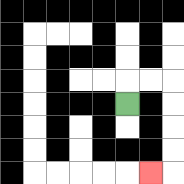{'start': '[5, 4]', 'end': '[6, 7]', 'path_directions': 'U,R,R,D,D,D,D,L', 'path_coordinates': '[[5, 4], [5, 3], [6, 3], [7, 3], [7, 4], [7, 5], [7, 6], [7, 7], [6, 7]]'}